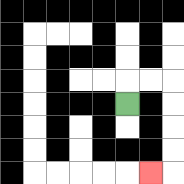{'start': '[5, 4]', 'end': '[6, 7]', 'path_directions': 'U,R,R,D,D,D,D,L', 'path_coordinates': '[[5, 4], [5, 3], [6, 3], [7, 3], [7, 4], [7, 5], [7, 6], [7, 7], [6, 7]]'}